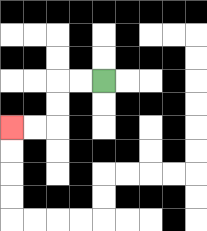{'start': '[4, 3]', 'end': '[0, 5]', 'path_directions': 'L,L,D,D,L,L', 'path_coordinates': '[[4, 3], [3, 3], [2, 3], [2, 4], [2, 5], [1, 5], [0, 5]]'}